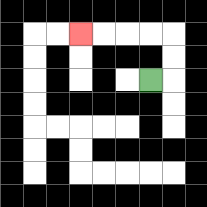{'start': '[6, 3]', 'end': '[3, 1]', 'path_directions': 'R,U,U,L,L,L,L', 'path_coordinates': '[[6, 3], [7, 3], [7, 2], [7, 1], [6, 1], [5, 1], [4, 1], [3, 1]]'}